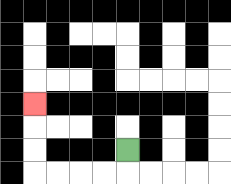{'start': '[5, 6]', 'end': '[1, 4]', 'path_directions': 'D,L,L,L,L,U,U,U', 'path_coordinates': '[[5, 6], [5, 7], [4, 7], [3, 7], [2, 7], [1, 7], [1, 6], [1, 5], [1, 4]]'}